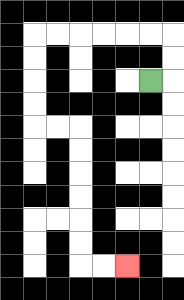{'start': '[6, 3]', 'end': '[5, 11]', 'path_directions': 'R,U,U,L,L,L,L,L,L,D,D,D,D,R,R,D,D,D,D,D,D,R,R', 'path_coordinates': '[[6, 3], [7, 3], [7, 2], [7, 1], [6, 1], [5, 1], [4, 1], [3, 1], [2, 1], [1, 1], [1, 2], [1, 3], [1, 4], [1, 5], [2, 5], [3, 5], [3, 6], [3, 7], [3, 8], [3, 9], [3, 10], [3, 11], [4, 11], [5, 11]]'}